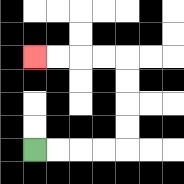{'start': '[1, 6]', 'end': '[1, 2]', 'path_directions': 'R,R,R,R,U,U,U,U,L,L,L,L', 'path_coordinates': '[[1, 6], [2, 6], [3, 6], [4, 6], [5, 6], [5, 5], [5, 4], [5, 3], [5, 2], [4, 2], [3, 2], [2, 2], [1, 2]]'}